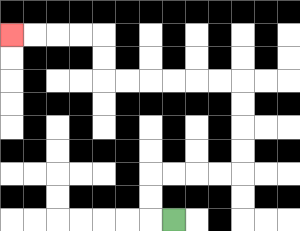{'start': '[7, 9]', 'end': '[0, 1]', 'path_directions': 'L,U,U,R,R,R,R,U,U,U,U,L,L,L,L,L,L,U,U,L,L,L,L', 'path_coordinates': '[[7, 9], [6, 9], [6, 8], [6, 7], [7, 7], [8, 7], [9, 7], [10, 7], [10, 6], [10, 5], [10, 4], [10, 3], [9, 3], [8, 3], [7, 3], [6, 3], [5, 3], [4, 3], [4, 2], [4, 1], [3, 1], [2, 1], [1, 1], [0, 1]]'}